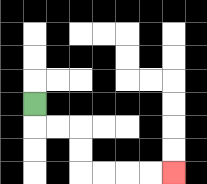{'start': '[1, 4]', 'end': '[7, 7]', 'path_directions': 'D,R,R,D,D,R,R,R,R', 'path_coordinates': '[[1, 4], [1, 5], [2, 5], [3, 5], [3, 6], [3, 7], [4, 7], [5, 7], [6, 7], [7, 7]]'}